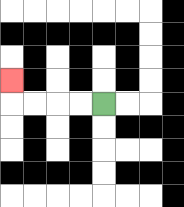{'start': '[4, 4]', 'end': '[0, 3]', 'path_directions': 'L,L,L,L,U', 'path_coordinates': '[[4, 4], [3, 4], [2, 4], [1, 4], [0, 4], [0, 3]]'}